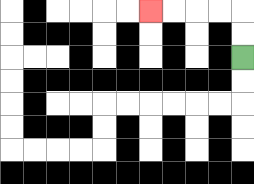{'start': '[10, 2]', 'end': '[6, 0]', 'path_directions': 'U,U,L,L,L,L', 'path_coordinates': '[[10, 2], [10, 1], [10, 0], [9, 0], [8, 0], [7, 0], [6, 0]]'}